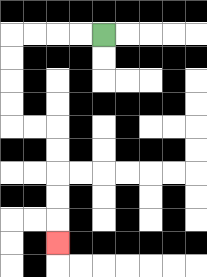{'start': '[4, 1]', 'end': '[2, 10]', 'path_directions': 'L,L,L,L,D,D,D,D,R,R,D,D,D,D,D', 'path_coordinates': '[[4, 1], [3, 1], [2, 1], [1, 1], [0, 1], [0, 2], [0, 3], [0, 4], [0, 5], [1, 5], [2, 5], [2, 6], [2, 7], [2, 8], [2, 9], [2, 10]]'}